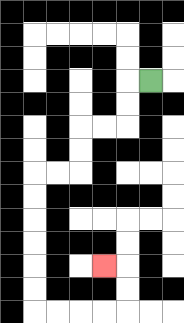{'start': '[6, 3]', 'end': '[4, 11]', 'path_directions': 'L,D,D,L,L,D,D,L,L,D,D,D,D,D,D,R,R,R,R,U,U,L', 'path_coordinates': '[[6, 3], [5, 3], [5, 4], [5, 5], [4, 5], [3, 5], [3, 6], [3, 7], [2, 7], [1, 7], [1, 8], [1, 9], [1, 10], [1, 11], [1, 12], [1, 13], [2, 13], [3, 13], [4, 13], [5, 13], [5, 12], [5, 11], [4, 11]]'}